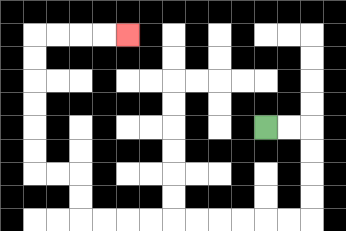{'start': '[11, 5]', 'end': '[5, 1]', 'path_directions': 'R,R,D,D,D,D,L,L,L,L,L,L,L,L,L,L,U,U,L,L,U,U,U,U,U,U,R,R,R,R', 'path_coordinates': '[[11, 5], [12, 5], [13, 5], [13, 6], [13, 7], [13, 8], [13, 9], [12, 9], [11, 9], [10, 9], [9, 9], [8, 9], [7, 9], [6, 9], [5, 9], [4, 9], [3, 9], [3, 8], [3, 7], [2, 7], [1, 7], [1, 6], [1, 5], [1, 4], [1, 3], [1, 2], [1, 1], [2, 1], [3, 1], [4, 1], [5, 1]]'}